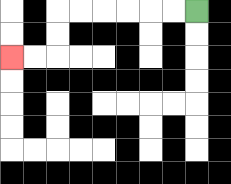{'start': '[8, 0]', 'end': '[0, 2]', 'path_directions': 'L,L,L,L,L,L,D,D,L,L', 'path_coordinates': '[[8, 0], [7, 0], [6, 0], [5, 0], [4, 0], [3, 0], [2, 0], [2, 1], [2, 2], [1, 2], [0, 2]]'}